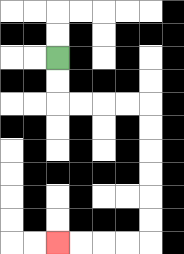{'start': '[2, 2]', 'end': '[2, 10]', 'path_directions': 'D,D,R,R,R,R,D,D,D,D,D,D,L,L,L,L', 'path_coordinates': '[[2, 2], [2, 3], [2, 4], [3, 4], [4, 4], [5, 4], [6, 4], [6, 5], [6, 6], [6, 7], [6, 8], [6, 9], [6, 10], [5, 10], [4, 10], [3, 10], [2, 10]]'}